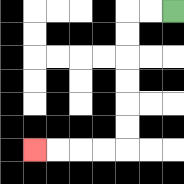{'start': '[7, 0]', 'end': '[1, 6]', 'path_directions': 'L,L,D,D,D,D,D,D,L,L,L,L', 'path_coordinates': '[[7, 0], [6, 0], [5, 0], [5, 1], [5, 2], [5, 3], [5, 4], [5, 5], [5, 6], [4, 6], [3, 6], [2, 6], [1, 6]]'}